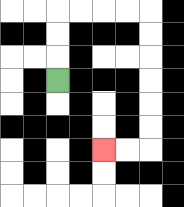{'start': '[2, 3]', 'end': '[4, 6]', 'path_directions': 'U,U,U,R,R,R,R,D,D,D,D,D,D,L,L', 'path_coordinates': '[[2, 3], [2, 2], [2, 1], [2, 0], [3, 0], [4, 0], [5, 0], [6, 0], [6, 1], [6, 2], [6, 3], [6, 4], [6, 5], [6, 6], [5, 6], [4, 6]]'}